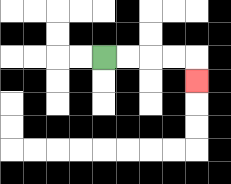{'start': '[4, 2]', 'end': '[8, 3]', 'path_directions': 'R,R,R,R,D', 'path_coordinates': '[[4, 2], [5, 2], [6, 2], [7, 2], [8, 2], [8, 3]]'}